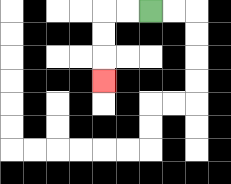{'start': '[6, 0]', 'end': '[4, 3]', 'path_directions': 'L,L,D,D,D', 'path_coordinates': '[[6, 0], [5, 0], [4, 0], [4, 1], [4, 2], [4, 3]]'}